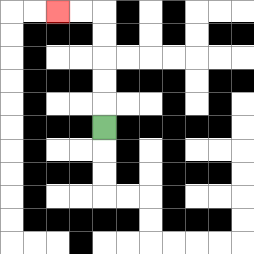{'start': '[4, 5]', 'end': '[2, 0]', 'path_directions': 'U,U,U,U,U,L,L', 'path_coordinates': '[[4, 5], [4, 4], [4, 3], [4, 2], [4, 1], [4, 0], [3, 0], [2, 0]]'}